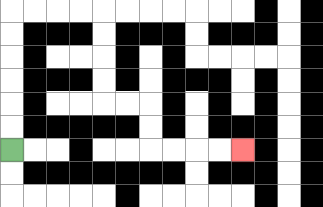{'start': '[0, 6]', 'end': '[10, 6]', 'path_directions': 'U,U,U,U,U,U,R,R,R,R,D,D,D,D,R,R,D,D,R,R,R,R', 'path_coordinates': '[[0, 6], [0, 5], [0, 4], [0, 3], [0, 2], [0, 1], [0, 0], [1, 0], [2, 0], [3, 0], [4, 0], [4, 1], [4, 2], [4, 3], [4, 4], [5, 4], [6, 4], [6, 5], [6, 6], [7, 6], [8, 6], [9, 6], [10, 6]]'}